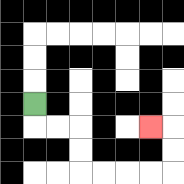{'start': '[1, 4]', 'end': '[6, 5]', 'path_directions': 'D,R,R,D,D,R,R,R,R,U,U,L', 'path_coordinates': '[[1, 4], [1, 5], [2, 5], [3, 5], [3, 6], [3, 7], [4, 7], [5, 7], [6, 7], [7, 7], [7, 6], [7, 5], [6, 5]]'}